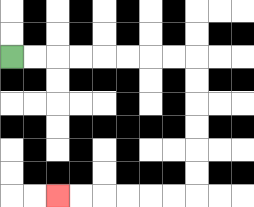{'start': '[0, 2]', 'end': '[2, 8]', 'path_directions': 'R,R,R,R,R,R,R,R,D,D,D,D,D,D,L,L,L,L,L,L', 'path_coordinates': '[[0, 2], [1, 2], [2, 2], [3, 2], [4, 2], [5, 2], [6, 2], [7, 2], [8, 2], [8, 3], [8, 4], [8, 5], [8, 6], [8, 7], [8, 8], [7, 8], [6, 8], [5, 8], [4, 8], [3, 8], [2, 8]]'}